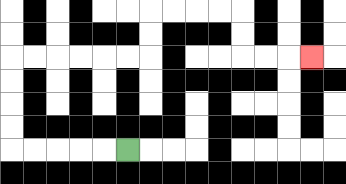{'start': '[5, 6]', 'end': '[13, 2]', 'path_directions': 'L,L,L,L,L,U,U,U,U,R,R,R,R,R,R,U,U,R,R,R,R,D,D,R,R,R', 'path_coordinates': '[[5, 6], [4, 6], [3, 6], [2, 6], [1, 6], [0, 6], [0, 5], [0, 4], [0, 3], [0, 2], [1, 2], [2, 2], [3, 2], [4, 2], [5, 2], [6, 2], [6, 1], [6, 0], [7, 0], [8, 0], [9, 0], [10, 0], [10, 1], [10, 2], [11, 2], [12, 2], [13, 2]]'}